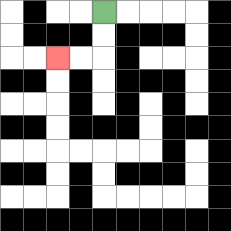{'start': '[4, 0]', 'end': '[2, 2]', 'path_directions': 'D,D,L,L', 'path_coordinates': '[[4, 0], [4, 1], [4, 2], [3, 2], [2, 2]]'}